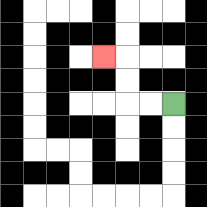{'start': '[7, 4]', 'end': '[4, 2]', 'path_directions': 'L,L,U,U,L', 'path_coordinates': '[[7, 4], [6, 4], [5, 4], [5, 3], [5, 2], [4, 2]]'}